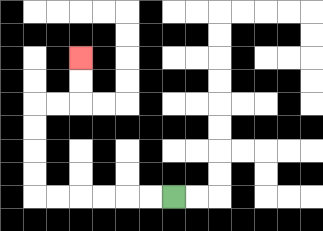{'start': '[7, 8]', 'end': '[3, 2]', 'path_directions': 'L,L,L,L,L,L,U,U,U,U,R,R,U,U', 'path_coordinates': '[[7, 8], [6, 8], [5, 8], [4, 8], [3, 8], [2, 8], [1, 8], [1, 7], [1, 6], [1, 5], [1, 4], [2, 4], [3, 4], [3, 3], [3, 2]]'}